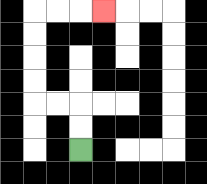{'start': '[3, 6]', 'end': '[4, 0]', 'path_directions': 'U,U,L,L,U,U,U,U,R,R,R', 'path_coordinates': '[[3, 6], [3, 5], [3, 4], [2, 4], [1, 4], [1, 3], [1, 2], [1, 1], [1, 0], [2, 0], [3, 0], [4, 0]]'}